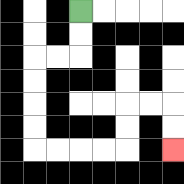{'start': '[3, 0]', 'end': '[7, 6]', 'path_directions': 'D,D,L,L,D,D,D,D,R,R,R,R,U,U,R,R,D,D', 'path_coordinates': '[[3, 0], [3, 1], [3, 2], [2, 2], [1, 2], [1, 3], [1, 4], [1, 5], [1, 6], [2, 6], [3, 6], [4, 6], [5, 6], [5, 5], [5, 4], [6, 4], [7, 4], [7, 5], [7, 6]]'}